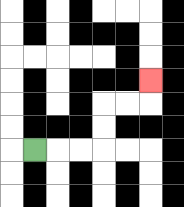{'start': '[1, 6]', 'end': '[6, 3]', 'path_directions': 'R,R,R,U,U,R,R,U', 'path_coordinates': '[[1, 6], [2, 6], [3, 6], [4, 6], [4, 5], [4, 4], [5, 4], [6, 4], [6, 3]]'}